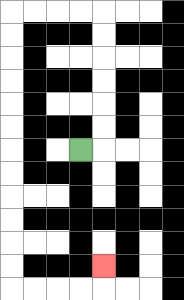{'start': '[3, 6]', 'end': '[4, 11]', 'path_directions': 'R,U,U,U,U,U,U,L,L,L,L,D,D,D,D,D,D,D,D,D,D,D,D,R,R,R,R,U', 'path_coordinates': '[[3, 6], [4, 6], [4, 5], [4, 4], [4, 3], [4, 2], [4, 1], [4, 0], [3, 0], [2, 0], [1, 0], [0, 0], [0, 1], [0, 2], [0, 3], [0, 4], [0, 5], [0, 6], [0, 7], [0, 8], [0, 9], [0, 10], [0, 11], [0, 12], [1, 12], [2, 12], [3, 12], [4, 12], [4, 11]]'}